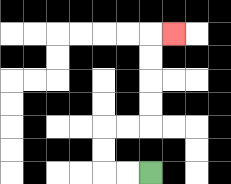{'start': '[6, 7]', 'end': '[7, 1]', 'path_directions': 'L,L,U,U,R,R,U,U,U,U,R', 'path_coordinates': '[[6, 7], [5, 7], [4, 7], [4, 6], [4, 5], [5, 5], [6, 5], [6, 4], [6, 3], [6, 2], [6, 1], [7, 1]]'}